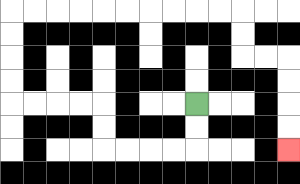{'start': '[8, 4]', 'end': '[12, 6]', 'path_directions': 'D,D,L,L,L,L,U,U,L,L,L,L,U,U,U,U,R,R,R,R,R,R,R,R,R,R,D,D,R,R,D,D,D,D', 'path_coordinates': '[[8, 4], [8, 5], [8, 6], [7, 6], [6, 6], [5, 6], [4, 6], [4, 5], [4, 4], [3, 4], [2, 4], [1, 4], [0, 4], [0, 3], [0, 2], [0, 1], [0, 0], [1, 0], [2, 0], [3, 0], [4, 0], [5, 0], [6, 0], [7, 0], [8, 0], [9, 0], [10, 0], [10, 1], [10, 2], [11, 2], [12, 2], [12, 3], [12, 4], [12, 5], [12, 6]]'}